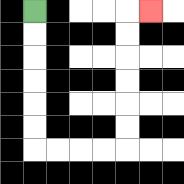{'start': '[1, 0]', 'end': '[6, 0]', 'path_directions': 'D,D,D,D,D,D,R,R,R,R,U,U,U,U,U,U,R', 'path_coordinates': '[[1, 0], [1, 1], [1, 2], [1, 3], [1, 4], [1, 5], [1, 6], [2, 6], [3, 6], [4, 6], [5, 6], [5, 5], [5, 4], [5, 3], [5, 2], [5, 1], [5, 0], [6, 0]]'}